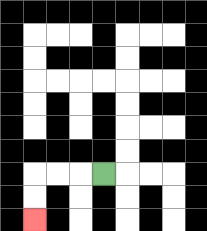{'start': '[4, 7]', 'end': '[1, 9]', 'path_directions': 'L,L,L,D,D', 'path_coordinates': '[[4, 7], [3, 7], [2, 7], [1, 7], [1, 8], [1, 9]]'}